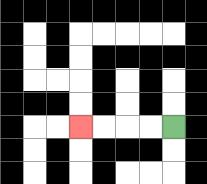{'start': '[7, 5]', 'end': '[3, 5]', 'path_directions': 'L,L,L,L', 'path_coordinates': '[[7, 5], [6, 5], [5, 5], [4, 5], [3, 5]]'}